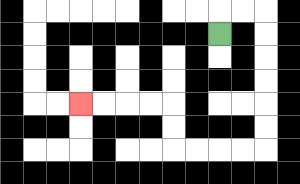{'start': '[9, 1]', 'end': '[3, 4]', 'path_directions': 'U,R,R,D,D,D,D,D,D,L,L,L,L,U,U,L,L,L,L', 'path_coordinates': '[[9, 1], [9, 0], [10, 0], [11, 0], [11, 1], [11, 2], [11, 3], [11, 4], [11, 5], [11, 6], [10, 6], [9, 6], [8, 6], [7, 6], [7, 5], [7, 4], [6, 4], [5, 4], [4, 4], [3, 4]]'}